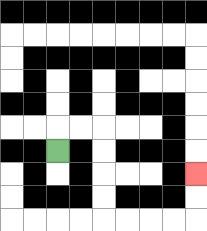{'start': '[2, 6]', 'end': '[8, 7]', 'path_directions': 'U,R,R,D,D,D,D,R,R,R,R,U,U', 'path_coordinates': '[[2, 6], [2, 5], [3, 5], [4, 5], [4, 6], [4, 7], [4, 8], [4, 9], [5, 9], [6, 9], [7, 9], [8, 9], [8, 8], [8, 7]]'}